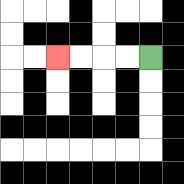{'start': '[6, 2]', 'end': '[2, 2]', 'path_directions': 'L,L,L,L', 'path_coordinates': '[[6, 2], [5, 2], [4, 2], [3, 2], [2, 2]]'}